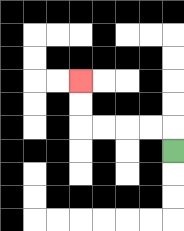{'start': '[7, 6]', 'end': '[3, 3]', 'path_directions': 'U,L,L,L,L,U,U', 'path_coordinates': '[[7, 6], [7, 5], [6, 5], [5, 5], [4, 5], [3, 5], [3, 4], [3, 3]]'}